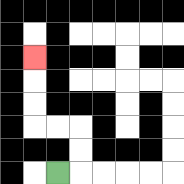{'start': '[2, 7]', 'end': '[1, 2]', 'path_directions': 'R,U,U,L,L,U,U,U', 'path_coordinates': '[[2, 7], [3, 7], [3, 6], [3, 5], [2, 5], [1, 5], [1, 4], [1, 3], [1, 2]]'}